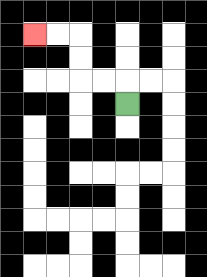{'start': '[5, 4]', 'end': '[1, 1]', 'path_directions': 'U,L,L,U,U,L,L', 'path_coordinates': '[[5, 4], [5, 3], [4, 3], [3, 3], [3, 2], [3, 1], [2, 1], [1, 1]]'}